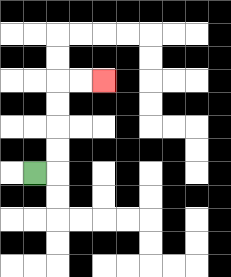{'start': '[1, 7]', 'end': '[4, 3]', 'path_directions': 'R,U,U,U,U,R,R', 'path_coordinates': '[[1, 7], [2, 7], [2, 6], [2, 5], [2, 4], [2, 3], [3, 3], [4, 3]]'}